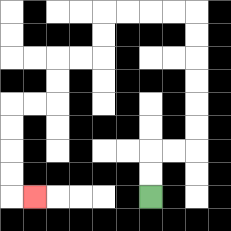{'start': '[6, 8]', 'end': '[1, 8]', 'path_directions': 'U,U,R,R,U,U,U,U,U,U,L,L,L,L,D,D,L,L,D,D,L,L,D,D,D,D,R', 'path_coordinates': '[[6, 8], [6, 7], [6, 6], [7, 6], [8, 6], [8, 5], [8, 4], [8, 3], [8, 2], [8, 1], [8, 0], [7, 0], [6, 0], [5, 0], [4, 0], [4, 1], [4, 2], [3, 2], [2, 2], [2, 3], [2, 4], [1, 4], [0, 4], [0, 5], [0, 6], [0, 7], [0, 8], [1, 8]]'}